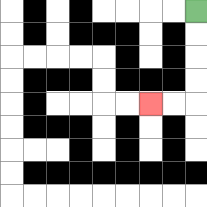{'start': '[8, 0]', 'end': '[6, 4]', 'path_directions': 'D,D,D,D,L,L', 'path_coordinates': '[[8, 0], [8, 1], [8, 2], [8, 3], [8, 4], [7, 4], [6, 4]]'}